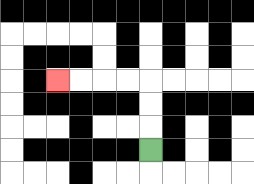{'start': '[6, 6]', 'end': '[2, 3]', 'path_directions': 'U,U,U,L,L,L,L', 'path_coordinates': '[[6, 6], [6, 5], [6, 4], [6, 3], [5, 3], [4, 3], [3, 3], [2, 3]]'}